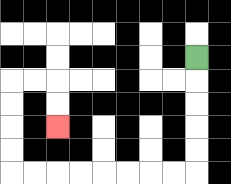{'start': '[8, 2]', 'end': '[2, 5]', 'path_directions': 'D,D,D,D,D,L,L,L,L,L,L,L,L,U,U,U,U,R,R,D,D', 'path_coordinates': '[[8, 2], [8, 3], [8, 4], [8, 5], [8, 6], [8, 7], [7, 7], [6, 7], [5, 7], [4, 7], [3, 7], [2, 7], [1, 7], [0, 7], [0, 6], [0, 5], [0, 4], [0, 3], [1, 3], [2, 3], [2, 4], [2, 5]]'}